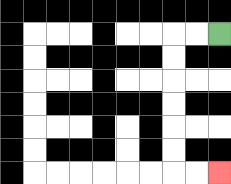{'start': '[9, 1]', 'end': '[9, 7]', 'path_directions': 'L,L,D,D,D,D,D,D,R,R', 'path_coordinates': '[[9, 1], [8, 1], [7, 1], [7, 2], [7, 3], [7, 4], [7, 5], [7, 6], [7, 7], [8, 7], [9, 7]]'}